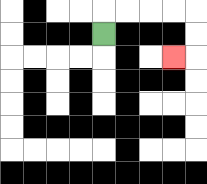{'start': '[4, 1]', 'end': '[7, 2]', 'path_directions': 'U,R,R,R,R,D,D,L', 'path_coordinates': '[[4, 1], [4, 0], [5, 0], [6, 0], [7, 0], [8, 0], [8, 1], [8, 2], [7, 2]]'}